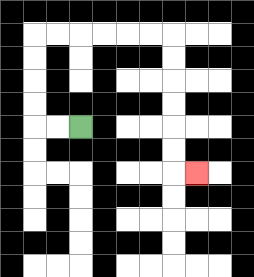{'start': '[3, 5]', 'end': '[8, 7]', 'path_directions': 'L,L,U,U,U,U,R,R,R,R,R,R,D,D,D,D,D,D,R', 'path_coordinates': '[[3, 5], [2, 5], [1, 5], [1, 4], [1, 3], [1, 2], [1, 1], [2, 1], [3, 1], [4, 1], [5, 1], [6, 1], [7, 1], [7, 2], [7, 3], [7, 4], [7, 5], [7, 6], [7, 7], [8, 7]]'}